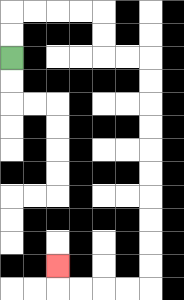{'start': '[0, 2]', 'end': '[2, 11]', 'path_directions': 'U,U,R,R,R,R,D,D,R,R,D,D,D,D,D,D,D,D,D,D,L,L,L,L,U', 'path_coordinates': '[[0, 2], [0, 1], [0, 0], [1, 0], [2, 0], [3, 0], [4, 0], [4, 1], [4, 2], [5, 2], [6, 2], [6, 3], [6, 4], [6, 5], [6, 6], [6, 7], [6, 8], [6, 9], [6, 10], [6, 11], [6, 12], [5, 12], [4, 12], [3, 12], [2, 12], [2, 11]]'}